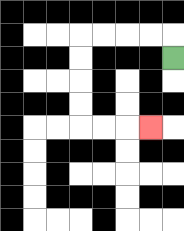{'start': '[7, 2]', 'end': '[6, 5]', 'path_directions': 'U,L,L,L,L,D,D,D,D,R,R,R', 'path_coordinates': '[[7, 2], [7, 1], [6, 1], [5, 1], [4, 1], [3, 1], [3, 2], [3, 3], [3, 4], [3, 5], [4, 5], [5, 5], [6, 5]]'}